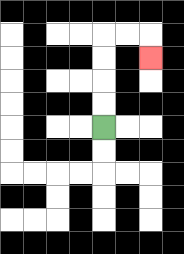{'start': '[4, 5]', 'end': '[6, 2]', 'path_directions': 'U,U,U,U,R,R,D', 'path_coordinates': '[[4, 5], [4, 4], [4, 3], [4, 2], [4, 1], [5, 1], [6, 1], [6, 2]]'}